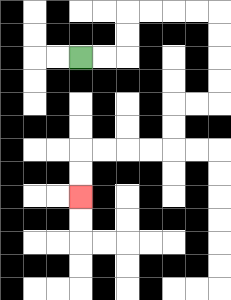{'start': '[3, 2]', 'end': '[3, 8]', 'path_directions': 'R,R,U,U,R,R,R,R,D,D,D,D,L,L,D,D,L,L,L,L,D,D', 'path_coordinates': '[[3, 2], [4, 2], [5, 2], [5, 1], [5, 0], [6, 0], [7, 0], [8, 0], [9, 0], [9, 1], [9, 2], [9, 3], [9, 4], [8, 4], [7, 4], [7, 5], [7, 6], [6, 6], [5, 6], [4, 6], [3, 6], [3, 7], [3, 8]]'}